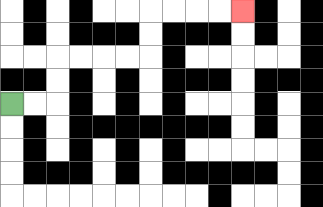{'start': '[0, 4]', 'end': '[10, 0]', 'path_directions': 'R,R,U,U,R,R,R,R,U,U,R,R,R,R', 'path_coordinates': '[[0, 4], [1, 4], [2, 4], [2, 3], [2, 2], [3, 2], [4, 2], [5, 2], [6, 2], [6, 1], [6, 0], [7, 0], [8, 0], [9, 0], [10, 0]]'}